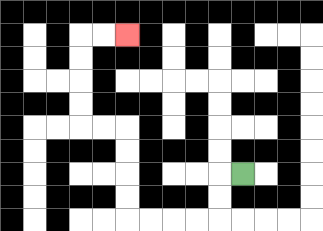{'start': '[10, 7]', 'end': '[5, 1]', 'path_directions': 'L,D,D,L,L,L,L,U,U,U,U,L,L,U,U,U,U,R,R', 'path_coordinates': '[[10, 7], [9, 7], [9, 8], [9, 9], [8, 9], [7, 9], [6, 9], [5, 9], [5, 8], [5, 7], [5, 6], [5, 5], [4, 5], [3, 5], [3, 4], [3, 3], [3, 2], [3, 1], [4, 1], [5, 1]]'}